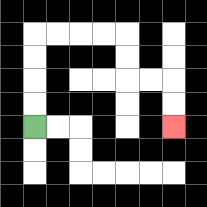{'start': '[1, 5]', 'end': '[7, 5]', 'path_directions': 'U,U,U,U,R,R,R,R,D,D,R,R,D,D', 'path_coordinates': '[[1, 5], [1, 4], [1, 3], [1, 2], [1, 1], [2, 1], [3, 1], [4, 1], [5, 1], [5, 2], [5, 3], [6, 3], [7, 3], [7, 4], [7, 5]]'}